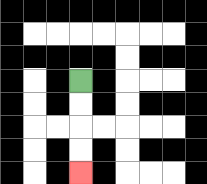{'start': '[3, 3]', 'end': '[3, 7]', 'path_directions': 'D,D,D,D', 'path_coordinates': '[[3, 3], [3, 4], [3, 5], [3, 6], [3, 7]]'}